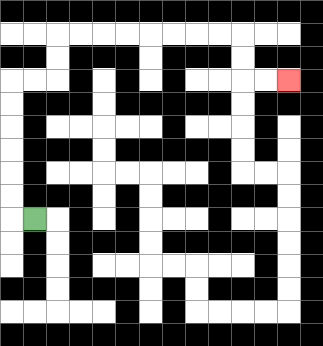{'start': '[1, 9]', 'end': '[12, 3]', 'path_directions': 'L,U,U,U,U,U,U,R,R,U,U,R,R,R,R,R,R,R,R,D,D,R,R', 'path_coordinates': '[[1, 9], [0, 9], [0, 8], [0, 7], [0, 6], [0, 5], [0, 4], [0, 3], [1, 3], [2, 3], [2, 2], [2, 1], [3, 1], [4, 1], [5, 1], [6, 1], [7, 1], [8, 1], [9, 1], [10, 1], [10, 2], [10, 3], [11, 3], [12, 3]]'}